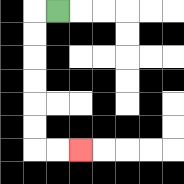{'start': '[2, 0]', 'end': '[3, 6]', 'path_directions': 'L,D,D,D,D,D,D,R,R', 'path_coordinates': '[[2, 0], [1, 0], [1, 1], [1, 2], [1, 3], [1, 4], [1, 5], [1, 6], [2, 6], [3, 6]]'}